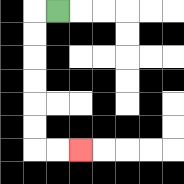{'start': '[2, 0]', 'end': '[3, 6]', 'path_directions': 'L,D,D,D,D,D,D,R,R', 'path_coordinates': '[[2, 0], [1, 0], [1, 1], [1, 2], [1, 3], [1, 4], [1, 5], [1, 6], [2, 6], [3, 6]]'}